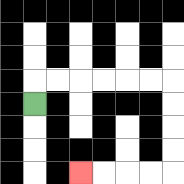{'start': '[1, 4]', 'end': '[3, 7]', 'path_directions': 'U,R,R,R,R,R,R,D,D,D,D,L,L,L,L', 'path_coordinates': '[[1, 4], [1, 3], [2, 3], [3, 3], [4, 3], [5, 3], [6, 3], [7, 3], [7, 4], [7, 5], [7, 6], [7, 7], [6, 7], [5, 7], [4, 7], [3, 7]]'}